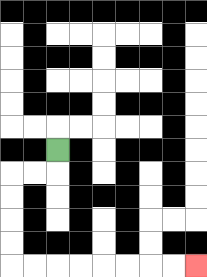{'start': '[2, 6]', 'end': '[8, 11]', 'path_directions': 'D,L,L,D,D,D,D,R,R,R,R,R,R,R,R', 'path_coordinates': '[[2, 6], [2, 7], [1, 7], [0, 7], [0, 8], [0, 9], [0, 10], [0, 11], [1, 11], [2, 11], [3, 11], [4, 11], [5, 11], [6, 11], [7, 11], [8, 11]]'}